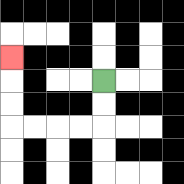{'start': '[4, 3]', 'end': '[0, 2]', 'path_directions': 'D,D,L,L,L,L,U,U,U', 'path_coordinates': '[[4, 3], [4, 4], [4, 5], [3, 5], [2, 5], [1, 5], [0, 5], [0, 4], [0, 3], [0, 2]]'}